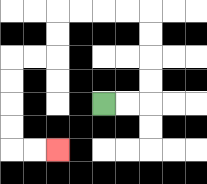{'start': '[4, 4]', 'end': '[2, 6]', 'path_directions': 'R,R,U,U,U,U,L,L,L,L,D,D,L,L,D,D,D,D,R,R', 'path_coordinates': '[[4, 4], [5, 4], [6, 4], [6, 3], [6, 2], [6, 1], [6, 0], [5, 0], [4, 0], [3, 0], [2, 0], [2, 1], [2, 2], [1, 2], [0, 2], [0, 3], [0, 4], [0, 5], [0, 6], [1, 6], [2, 6]]'}